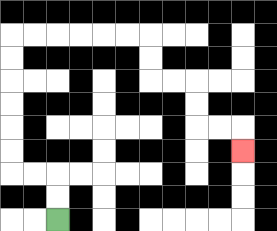{'start': '[2, 9]', 'end': '[10, 6]', 'path_directions': 'U,U,L,L,U,U,U,U,U,U,R,R,R,R,R,R,D,D,R,R,D,D,R,R,D', 'path_coordinates': '[[2, 9], [2, 8], [2, 7], [1, 7], [0, 7], [0, 6], [0, 5], [0, 4], [0, 3], [0, 2], [0, 1], [1, 1], [2, 1], [3, 1], [4, 1], [5, 1], [6, 1], [6, 2], [6, 3], [7, 3], [8, 3], [8, 4], [8, 5], [9, 5], [10, 5], [10, 6]]'}